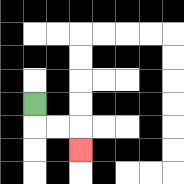{'start': '[1, 4]', 'end': '[3, 6]', 'path_directions': 'D,R,R,D', 'path_coordinates': '[[1, 4], [1, 5], [2, 5], [3, 5], [3, 6]]'}